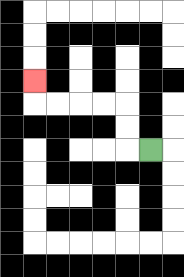{'start': '[6, 6]', 'end': '[1, 3]', 'path_directions': 'L,U,U,L,L,L,L,U', 'path_coordinates': '[[6, 6], [5, 6], [5, 5], [5, 4], [4, 4], [3, 4], [2, 4], [1, 4], [1, 3]]'}